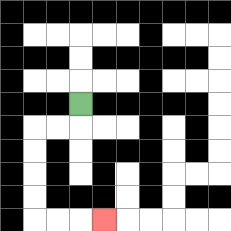{'start': '[3, 4]', 'end': '[4, 9]', 'path_directions': 'D,L,L,D,D,D,D,R,R,R', 'path_coordinates': '[[3, 4], [3, 5], [2, 5], [1, 5], [1, 6], [1, 7], [1, 8], [1, 9], [2, 9], [3, 9], [4, 9]]'}